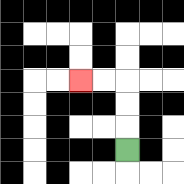{'start': '[5, 6]', 'end': '[3, 3]', 'path_directions': 'U,U,U,L,L', 'path_coordinates': '[[5, 6], [5, 5], [5, 4], [5, 3], [4, 3], [3, 3]]'}